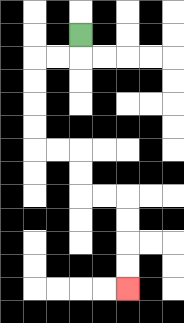{'start': '[3, 1]', 'end': '[5, 12]', 'path_directions': 'D,L,L,D,D,D,D,R,R,D,D,R,R,D,D,D,D', 'path_coordinates': '[[3, 1], [3, 2], [2, 2], [1, 2], [1, 3], [1, 4], [1, 5], [1, 6], [2, 6], [3, 6], [3, 7], [3, 8], [4, 8], [5, 8], [5, 9], [5, 10], [5, 11], [5, 12]]'}